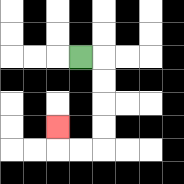{'start': '[3, 2]', 'end': '[2, 5]', 'path_directions': 'R,D,D,D,D,L,L,U', 'path_coordinates': '[[3, 2], [4, 2], [4, 3], [4, 4], [4, 5], [4, 6], [3, 6], [2, 6], [2, 5]]'}